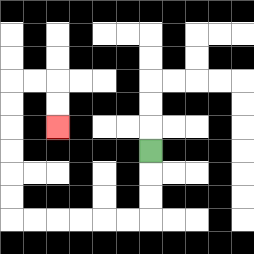{'start': '[6, 6]', 'end': '[2, 5]', 'path_directions': 'D,D,D,L,L,L,L,L,L,U,U,U,U,U,U,R,R,D,D', 'path_coordinates': '[[6, 6], [6, 7], [6, 8], [6, 9], [5, 9], [4, 9], [3, 9], [2, 9], [1, 9], [0, 9], [0, 8], [0, 7], [0, 6], [0, 5], [0, 4], [0, 3], [1, 3], [2, 3], [2, 4], [2, 5]]'}